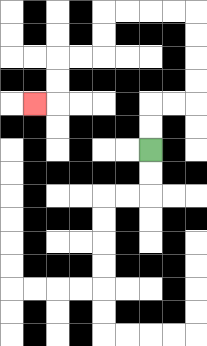{'start': '[6, 6]', 'end': '[1, 4]', 'path_directions': 'U,U,R,R,U,U,U,U,L,L,L,L,D,D,L,L,D,D,L', 'path_coordinates': '[[6, 6], [6, 5], [6, 4], [7, 4], [8, 4], [8, 3], [8, 2], [8, 1], [8, 0], [7, 0], [6, 0], [5, 0], [4, 0], [4, 1], [4, 2], [3, 2], [2, 2], [2, 3], [2, 4], [1, 4]]'}